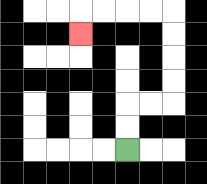{'start': '[5, 6]', 'end': '[3, 1]', 'path_directions': 'U,U,R,R,U,U,U,U,L,L,L,L,D', 'path_coordinates': '[[5, 6], [5, 5], [5, 4], [6, 4], [7, 4], [7, 3], [7, 2], [7, 1], [7, 0], [6, 0], [5, 0], [4, 0], [3, 0], [3, 1]]'}